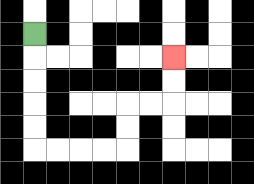{'start': '[1, 1]', 'end': '[7, 2]', 'path_directions': 'D,D,D,D,D,R,R,R,R,U,U,R,R,U,U', 'path_coordinates': '[[1, 1], [1, 2], [1, 3], [1, 4], [1, 5], [1, 6], [2, 6], [3, 6], [4, 6], [5, 6], [5, 5], [5, 4], [6, 4], [7, 4], [7, 3], [7, 2]]'}